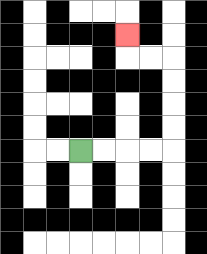{'start': '[3, 6]', 'end': '[5, 1]', 'path_directions': 'R,R,R,R,U,U,U,U,L,L,U', 'path_coordinates': '[[3, 6], [4, 6], [5, 6], [6, 6], [7, 6], [7, 5], [7, 4], [7, 3], [7, 2], [6, 2], [5, 2], [5, 1]]'}